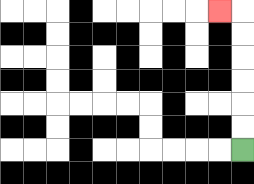{'start': '[10, 6]', 'end': '[9, 0]', 'path_directions': 'U,U,U,U,U,U,L', 'path_coordinates': '[[10, 6], [10, 5], [10, 4], [10, 3], [10, 2], [10, 1], [10, 0], [9, 0]]'}